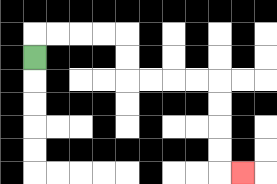{'start': '[1, 2]', 'end': '[10, 7]', 'path_directions': 'U,R,R,R,R,D,D,R,R,R,R,D,D,D,D,R', 'path_coordinates': '[[1, 2], [1, 1], [2, 1], [3, 1], [4, 1], [5, 1], [5, 2], [5, 3], [6, 3], [7, 3], [8, 3], [9, 3], [9, 4], [9, 5], [9, 6], [9, 7], [10, 7]]'}